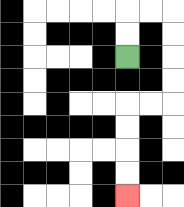{'start': '[5, 2]', 'end': '[5, 8]', 'path_directions': 'U,U,R,R,D,D,D,D,L,L,D,D,D,D', 'path_coordinates': '[[5, 2], [5, 1], [5, 0], [6, 0], [7, 0], [7, 1], [7, 2], [7, 3], [7, 4], [6, 4], [5, 4], [5, 5], [5, 6], [5, 7], [5, 8]]'}